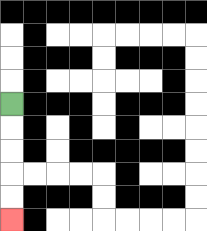{'start': '[0, 4]', 'end': '[0, 9]', 'path_directions': 'D,D,D,D,D', 'path_coordinates': '[[0, 4], [0, 5], [0, 6], [0, 7], [0, 8], [0, 9]]'}